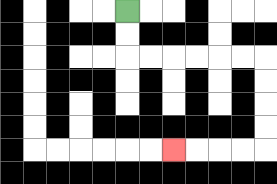{'start': '[5, 0]', 'end': '[7, 6]', 'path_directions': 'D,D,R,R,R,R,R,R,D,D,D,D,L,L,L,L', 'path_coordinates': '[[5, 0], [5, 1], [5, 2], [6, 2], [7, 2], [8, 2], [9, 2], [10, 2], [11, 2], [11, 3], [11, 4], [11, 5], [11, 6], [10, 6], [9, 6], [8, 6], [7, 6]]'}